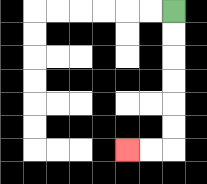{'start': '[7, 0]', 'end': '[5, 6]', 'path_directions': 'D,D,D,D,D,D,L,L', 'path_coordinates': '[[7, 0], [7, 1], [7, 2], [7, 3], [7, 4], [7, 5], [7, 6], [6, 6], [5, 6]]'}